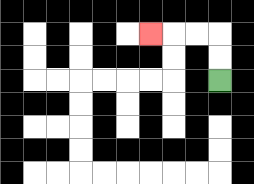{'start': '[9, 3]', 'end': '[6, 1]', 'path_directions': 'U,U,L,L,L', 'path_coordinates': '[[9, 3], [9, 2], [9, 1], [8, 1], [7, 1], [6, 1]]'}